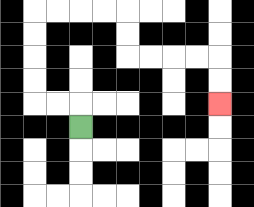{'start': '[3, 5]', 'end': '[9, 4]', 'path_directions': 'U,L,L,U,U,U,U,R,R,R,R,D,D,R,R,R,R,D,D', 'path_coordinates': '[[3, 5], [3, 4], [2, 4], [1, 4], [1, 3], [1, 2], [1, 1], [1, 0], [2, 0], [3, 0], [4, 0], [5, 0], [5, 1], [5, 2], [6, 2], [7, 2], [8, 2], [9, 2], [9, 3], [9, 4]]'}